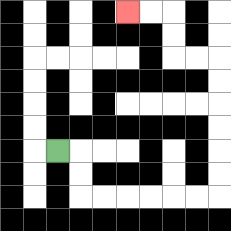{'start': '[2, 6]', 'end': '[5, 0]', 'path_directions': 'R,D,D,R,R,R,R,R,R,U,U,U,U,U,U,L,L,U,U,L,L', 'path_coordinates': '[[2, 6], [3, 6], [3, 7], [3, 8], [4, 8], [5, 8], [6, 8], [7, 8], [8, 8], [9, 8], [9, 7], [9, 6], [9, 5], [9, 4], [9, 3], [9, 2], [8, 2], [7, 2], [7, 1], [7, 0], [6, 0], [5, 0]]'}